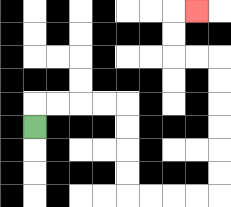{'start': '[1, 5]', 'end': '[8, 0]', 'path_directions': 'U,R,R,R,R,D,D,D,D,R,R,R,R,U,U,U,U,U,U,L,L,U,U,R', 'path_coordinates': '[[1, 5], [1, 4], [2, 4], [3, 4], [4, 4], [5, 4], [5, 5], [5, 6], [5, 7], [5, 8], [6, 8], [7, 8], [8, 8], [9, 8], [9, 7], [9, 6], [9, 5], [9, 4], [9, 3], [9, 2], [8, 2], [7, 2], [7, 1], [7, 0], [8, 0]]'}